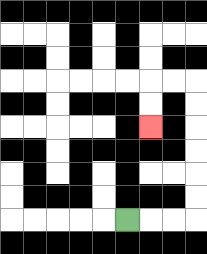{'start': '[5, 9]', 'end': '[6, 5]', 'path_directions': 'R,R,R,U,U,U,U,U,U,L,L,D,D', 'path_coordinates': '[[5, 9], [6, 9], [7, 9], [8, 9], [8, 8], [8, 7], [8, 6], [8, 5], [8, 4], [8, 3], [7, 3], [6, 3], [6, 4], [6, 5]]'}